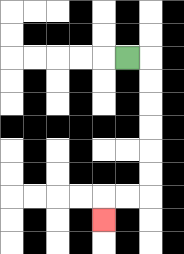{'start': '[5, 2]', 'end': '[4, 9]', 'path_directions': 'R,D,D,D,D,D,D,L,L,D', 'path_coordinates': '[[5, 2], [6, 2], [6, 3], [6, 4], [6, 5], [6, 6], [6, 7], [6, 8], [5, 8], [4, 8], [4, 9]]'}